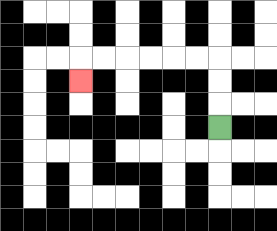{'start': '[9, 5]', 'end': '[3, 3]', 'path_directions': 'U,U,U,L,L,L,L,L,L,D', 'path_coordinates': '[[9, 5], [9, 4], [9, 3], [9, 2], [8, 2], [7, 2], [6, 2], [5, 2], [4, 2], [3, 2], [3, 3]]'}